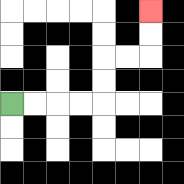{'start': '[0, 4]', 'end': '[6, 0]', 'path_directions': 'R,R,R,R,U,U,R,R,U,U', 'path_coordinates': '[[0, 4], [1, 4], [2, 4], [3, 4], [4, 4], [4, 3], [4, 2], [5, 2], [6, 2], [6, 1], [6, 0]]'}